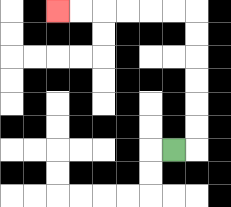{'start': '[7, 6]', 'end': '[2, 0]', 'path_directions': 'R,U,U,U,U,U,U,L,L,L,L,L,L', 'path_coordinates': '[[7, 6], [8, 6], [8, 5], [8, 4], [8, 3], [8, 2], [8, 1], [8, 0], [7, 0], [6, 0], [5, 0], [4, 0], [3, 0], [2, 0]]'}